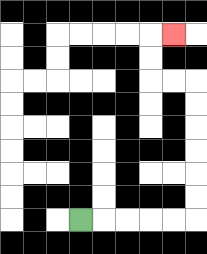{'start': '[3, 9]', 'end': '[7, 1]', 'path_directions': 'R,R,R,R,R,U,U,U,U,U,U,L,L,U,U,R', 'path_coordinates': '[[3, 9], [4, 9], [5, 9], [6, 9], [7, 9], [8, 9], [8, 8], [8, 7], [8, 6], [8, 5], [8, 4], [8, 3], [7, 3], [6, 3], [6, 2], [6, 1], [7, 1]]'}